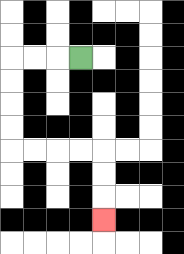{'start': '[3, 2]', 'end': '[4, 9]', 'path_directions': 'L,L,L,D,D,D,D,R,R,R,R,D,D,D', 'path_coordinates': '[[3, 2], [2, 2], [1, 2], [0, 2], [0, 3], [0, 4], [0, 5], [0, 6], [1, 6], [2, 6], [3, 6], [4, 6], [4, 7], [4, 8], [4, 9]]'}